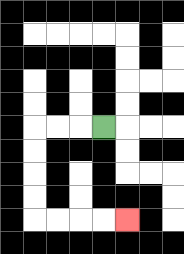{'start': '[4, 5]', 'end': '[5, 9]', 'path_directions': 'L,L,L,D,D,D,D,R,R,R,R', 'path_coordinates': '[[4, 5], [3, 5], [2, 5], [1, 5], [1, 6], [1, 7], [1, 8], [1, 9], [2, 9], [3, 9], [4, 9], [5, 9]]'}